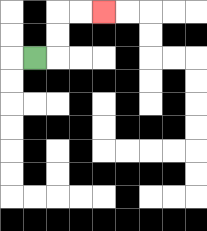{'start': '[1, 2]', 'end': '[4, 0]', 'path_directions': 'R,U,U,R,R', 'path_coordinates': '[[1, 2], [2, 2], [2, 1], [2, 0], [3, 0], [4, 0]]'}